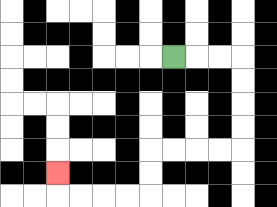{'start': '[7, 2]', 'end': '[2, 7]', 'path_directions': 'R,R,R,D,D,D,D,L,L,L,L,D,D,L,L,L,L,U', 'path_coordinates': '[[7, 2], [8, 2], [9, 2], [10, 2], [10, 3], [10, 4], [10, 5], [10, 6], [9, 6], [8, 6], [7, 6], [6, 6], [6, 7], [6, 8], [5, 8], [4, 8], [3, 8], [2, 8], [2, 7]]'}